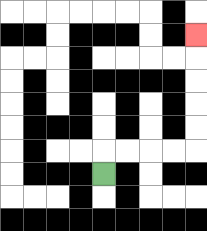{'start': '[4, 7]', 'end': '[8, 1]', 'path_directions': 'U,R,R,R,R,U,U,U,U,U', 'path_coordinates': '[[4, 7], [4, 6], [5, 6], [6, 6], [7, 6], [8, 6], [8, 5], [8, 4], [8, 3], [8, 2], [8, 1]]'}